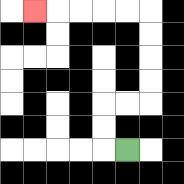{'start': '[5, 6]', 'end': '[1, 0]', 'path_directions': 'L,U,U,R,R,U,U,U,U,L,L,L,L,L', 'path_coordinates': '[[5, 6], [4, 6], [4, 5], [4, 4], [5, 4], [6, 4], [6, 3], [6, 2], [6, 1], [6, 0], [5, 0], [4, 0], [3, 0], [2, 0], [1, 0]]'}